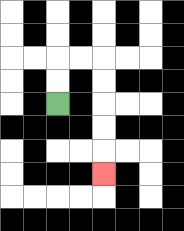{'start': '[2, 4]', 'end': '[4, 7]', 'path_directions': 'U,U,R,R,D,D,D,D,D', 'path_coordinates': '[[2, 4], [2, 3], [2, 2], [3, 2], [4, 2], [4, 3], [4, 4], [4, 5], [4, 6], [4, 7]]'}